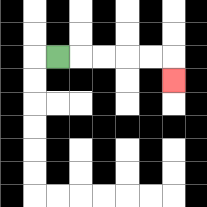{'start': '[2, 2]', 'end': '[7, 3]', 'path_directions': 'R,R,R,R,R,D', 'path_coordinates': '[[2, 2], [3, 2], [4, 2], [5, 2], [6, 2], [7, 2], [7, 3]]'}